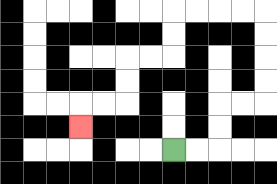{'start': '[7, 6]', 'end': '[3, 5]', 'path_directions': 'R,R,U,U,R,R,U,U,U,U,L,L,L,L,D,D,L,L,D,D,L,L,D', 'path_coordinates': '[[7, 6], [8, 6], [9, 6], [9, 5], [9, 4], [10, 4], [11, 4], [11, 3], [11, 2], [11, 1], [11, 0], [10, 0], [9, 0], [8, 0], [7, 0], [7, 1], [7, 2], [6, 2], [5, 2], [5, 3], [5, 4], [4, 4], [3, 4], [3, 5]]'}